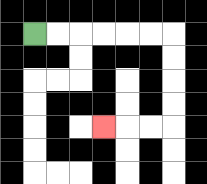{'start': '[1, 1]', 'end': '[4, 5]', 'path_directions': 'R,R,R,R,R,R,D,D,D,D,L,L,L', 'path_coordinates': '[[1, 1], [2, 1], [3, 1], [4, 1], [5, 1], [6, 1], [7, 1], [7, 2], [7, 3], [7, 4], [7, 5], [6, 5], [5, 5], [4, 5]]'}